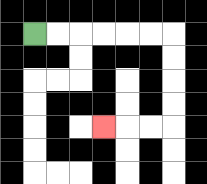{'start': '[1, 1]', 'end': '[4, 5]', 'path_directions': 'R,R,R,R,R,R,D,D,D,D,L,L,L', 'path_coordinates': '[[1, 1], [2, 1], [3, 1], [4, 1], [5, 1], [6, 1], [7, 1], [7, 2], [7, 3], [7, 4], [7, 5], [6, 5], [5, 5], [4, 5]]'}